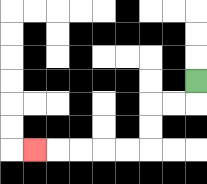{'start': '[8, 3]', 'end': '[1, 6]', 'path_directions': 'D,L,L,D,D,L,L,L,L,L', 'path_coordinates': '[[8, 3], [8, 4], [7, 4], [6, 4], [6, 5], [6, 6], [5, 6], [4, 6], [3, 6], [2, 6], [1, 6]]'}